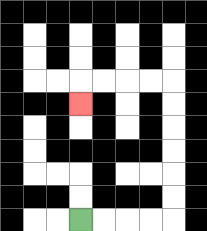{'start': '[3, 9]', 'end': '[3, 4]', 'path_directions': 'R,R,R,R,U,U,U,U,U,U,L,L,L,L,D', 'path_coordinates': '[[3, 9], [4, 9], [5, 9], [6, 9], [7, 9], [7, 8], [7, 7], [7, 6], [7, 5], [7, 4], [7, 3], [6, 3], [5, 3], [4, 3], [3, 3], [3, 4]]'}